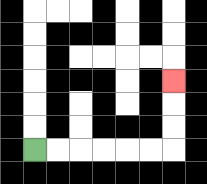{'start': '[1, 6]', 'end': '[7, 3]', 'path_directions': 'R,R,R,R,R,R,U,U,U', 'path_coordinates': '[[1, 6], [2, 6], [3, 6], [4, 6], [5, 6], [6, 6], [7, 6], [7, 5], [7, 4], [7, 3]]'}